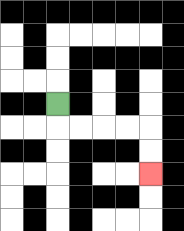{'start': '[2, 4]', 'end': '[6, 7]', 'path_directions': 'D,R,R,R,R,D,D', 'path_coordinates': '[[2, 4], [2, 5], [3, 5], [4, 5], [5, 5], [6, 5], [6, 6], [6, 7]]'}